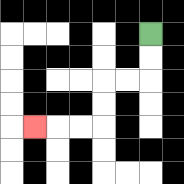{'start': '[6, 1]', 'end': '[1, 5]', 'path_directions': 'D,D,L,L,D,D,L,L,L', 'path_coordinates': '[[6, 1], [6, 2], [6, 3], [5, 3], [4, 3], [4, 4], [4, 5], [3, 5], [2, 5], [1, 5]]'}